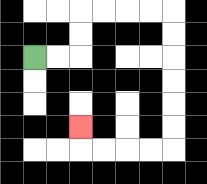{'start': '[1, 2]', 'end': '[3, 5]', 'path_directions': 'R,R,U,U,R,R,R,R,D,D,D,D,D,D,L,L,L,L,U', 'path_coordinates': '[[1, 2], [2, 2], [3, 2], [3, 1], [3, 0], [4, 0], [5, 0], [6, 0], [7, 0], [7, 1], [7, 2], [7, 3], [7, 4], [7, 5], [7, 6], [6, 6], [5, 6], [4, 6], [3, 6], [3, 5]]'}